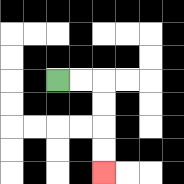{'start': '[2, 3]', 'end': '[4, 7]', 'path_directions': 'R,R,D,D,D,D', 'path_coordinates': '[[2, 3], [3, 3], [4, 3], [4, 4], [4, 5], [4, 6], [4, 7]]'}